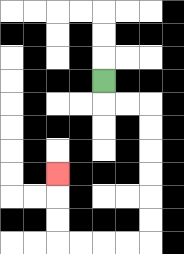{'start': '[4, 3]', 'end': '[2, 7]', 'path_directions': 'D,R,R,D,D,D,D,D,D,L,L,L,L,U,U,U', 'path_coordinates': '[[4, 3], [4, 4], [5, 4], [6, 4], [6, 5], [6, 6], [6, 7], [6, 8], [6, 9], [6, 10], [5, 10], [4, 10], [3, 10], [2, 10], [2, 9], [2, 8], [2, 7]]'}